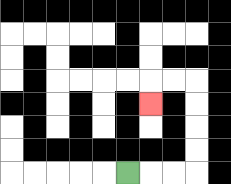{'start': '[5, 7]', 'end': '[6, 4]', 'path_directions': 'R,R,R,U,U,U,U,L,L,D', 'path_coordinates': '[[5, 7], [6, 7], [7, 7], [8, 7], [8, 6], [8, 5], [8, 4], [8, 3], [7, 3], [6, 3], [6, 4]]'}